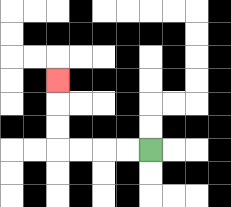{'start': '[6, 6]', 'end': '[2, 3]', 'path_directions': 'L,L,L,L,U,U,U', 'path_coordinates': '[[6, 6], [5, 6], [4, 6], [3, 6], [2, 6], [2, 5], [2, 4], [2, 3]]'}